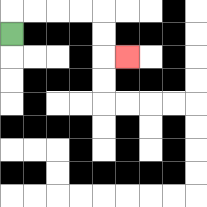{'start': '[0, 1]', 'end': '[5, 2]', 'path_directions': 'U,R,R,R,R,D,D,R', 'path_coordinates': '[[0, 1], [0, 0], [1, 0], [2, 0], [3, 0], [4, 0], [4, 1], [4, 2], [5, 2]]'}